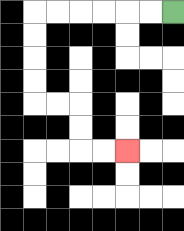{'start': '[7, 0]', 'end': '[5, 6]', 'path_directions': 'L,L,L,L,L,L,D,D,D,D,R,R,D,D,R,R', 'path_coordinates': '[[7, 0], [6, 0], [5, 0], [4, 0], [3, 0], [2, 0], [1, 0], [1, 1], [1, 2], [1, 3], [1, 4], [2, 4], [3, 4], [3, 5], [3, 6], [4, 6], [5, 6]]'}